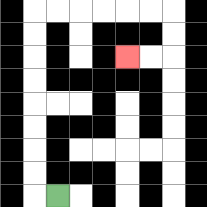{'start': '[2, 8]', 'end': '[5, 2]', 'path_directions': 'L,U,U,U,U,U,U,U,U,R,R,R,R,R,R,D,D,L,L', 'path_coordinates': '[[2, 8], [1, 8], [1, 7], [1, 6], [1, 5], [1, 4], [1, 3], [1, 2], [1, 1], [1, 0], [2, 0], [3, 0], [4, 0], [5, 0], [6, 0], [7, 0], [7, 1], [7, 2], [6, 2], [5, 2]]'}